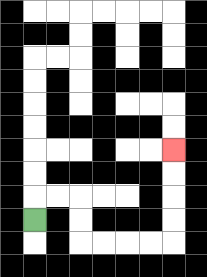{'start': '[1, 9]', 'end': '[7, 6]', 'path_directions': 'U,R,R,D,D,R,R,R,R,U,U,U,U', 'path_coordinates': '[[1, 9], [1, 8], [2, 8], [3, 8], [3, 9], [3, 10], [4, 10], [5, 10], [6, 10], [7, 10], [7, 9], [7, 8], [7, 7], [7, 6]]'}